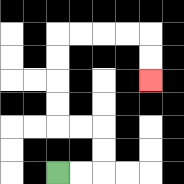{'start': '[2, 7]', 'end': '[6, 3]', 'path_directions': 'R,R,U,U,L,L,U,U,U,U,R,R,R,R,D,D', 'path_coordinates': '[[2, 7], [3, 7], [4, 7], [4, 6], [4, 5], [3, 5], [2, 5], [2, 4], [2, 3], [2, 2], [2, 1], [3, 1], [4, 1], [5, 1], [6, 1], [6, 2], [6, 3]]'}